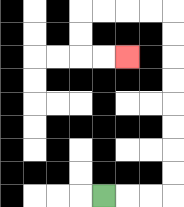{'start': '[4, 8]', 'end': '[5, 2]', 'path_directions': 'R,R,R,U,U,U,U,U,U,U,U,L,L,L,L,D,D,R,R', 'path_coordinates': '[[4, 8], [5, 8], [6, 8], [7, 8], [7, 7], [7, 6], [7, 5], [7, 4], [7, 3], [7, 2], [7, 1], [7, 0], [6, 0], [5, 0], [4, 0], [3, 0], [3, 1], [3, 2], [4, 2], [5, 2]]'}